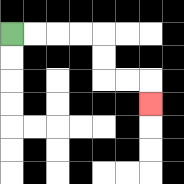{'start': '[0, 1]', 'end': '[6, 4]', 'path_directions': 'R,R,R,R,D,D,R,R,D', 'path_coordinates': '[[0, 1], [1, 1], [2, 1], [3, 1], [4, 1], [4, 2], [4, 3], [5, 3], [6, 3], [6, 4]]'}